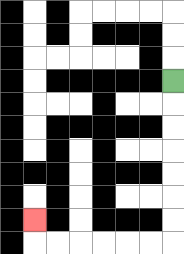{'start': '[7, 3]', 'end': '[1, 9]', 'path_directions': 'D,D,D,D,D,D,D,L,L,L,L,L,L,U', 'path_coordinates': '[[7, 3], [7, 4], [7, 5], [7, 6], [7, 7], [7, 8], [7, 9], [7, 10], [6, 10], [5, 10], [4, 10], [3, 10], [2, 10], [1, 10], [1, 9]]'}